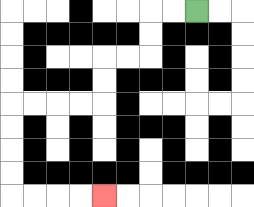{'start': '[8, 0]', 'end': '[4, 8]', 'path_directions': 'L,L,D,D,L,L,D,D,L,L,L,L,D,D,D,D,R,R,R,R', 'path_coordinates': '[[8, 0], [7, 0], [6, 0], [6, 1], [6, 2], [5, 2], [4, 2], [4, 3], [4, 4], [3, 4], [2, 4], [1, 4], [0, 4], [0, 5], [0, 6], [0, 7], [0, 8], [1, 8], [2, 8], [3, 8], [4, 8]]'}